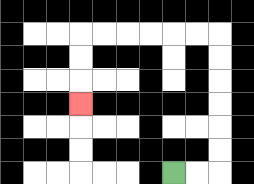{'start': '[7, 7]', 'end': '[3, 4]', 'path_directions': 'R,R,U,U,U,U,U,U,L,L,L,L,L,L,D,D,D', 'path_coordinates': '[[7, 7], [8, 7], [9, 7], [9, 6], [9, 5], [9, 4], [9, 3], [9, 2], [9, 1], [8, 1], [7, 1], [6, 1], [5, 1], [4, 1], [3, 1], [3, 2], [3, 3], [3, 4]]'}